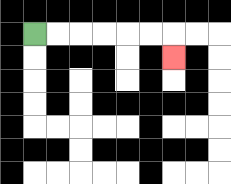{'start': '[1, 1]', 'end': '[7, 2]', 'path_directions': 'R,R,R,R,R,R,D', 'path_coordinates': '[[1, 1], [2, 1], [3, 1], [4, 1], [5, 1], [6, 1], [7, 1], [7, 2]]'}